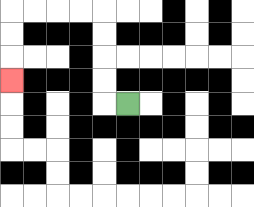{'start': '[5, 4]', 'end': '[0, 3]', 'path_directions': 'L,U,U,U,U,L,L,L,L,D,D,D', 'path_coordinates': '[[5, 4], [4, 4], [4, 3], [4, 2], [4, 1], [4, 0], [3, 0], [2, 0], [1, 0], [0, 0], [0, 1], [0, 2], [0, 3]]'}